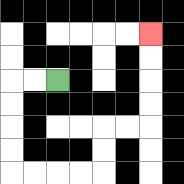{'start': '[2, 3]', 'end': '[6, 1]', 'path_directions': 'L,L,D,D,D,D,R,R,R,R,U,U,R,R,U,U,U,U', 'path_coordinates': '[[2, 3], [1, 3], [0, 3], [0, 4], [0, 5], [0, 6], [0, 7], [1, 7], [2, 7], [3, 7], [4, 7], [4, 6], [4, 5], [5, 5], [6, 5], [6, 4], [6, 3], [6, 2], [6, 1]]'}